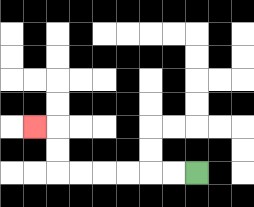{'start': '[8, 7]', 'end': '[1, 5]', 'path_directions': 'L,L,L,L,L,L,U,U,L', 'path_coordinates': '[[8, 7], [7, 7], [6, 7], [5, 7], [4, 7], [3, 7], [2, 7], [2, 6], [2, 5], [1, 5]]'}